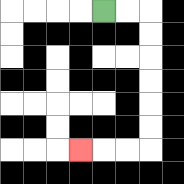{'start': '[4, 0]', 'end': '[3, 6]', 'path_directions': 'R,R,D,D,D,D,D,D,L,L,L', 'path_coordinates': '[[4, 0], [5, 0], [6, 0], [6, 1], [6, 2], [6, 3], [6, 4], [6, 5], [6, 6], [5, 6], [4, 6], [3, 6]]'}